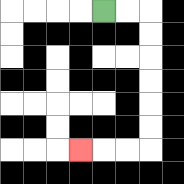{'start': '[4, 0]', 'end': '[3, 6]', 'path_directions': 'R,R,D,D,D,D,D,D,L,L,L', 'path_coordinates': '[[4, 0], [5, 0], [6, 0], [6, 1], [6, 2], [6, 3], [6, 4], [6, 5], [6, 6], [5, 6], [4, 6], [3, 6]]'}